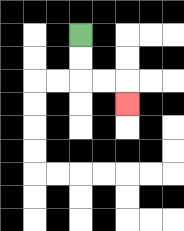{'start': '[3, 1]', 'end': '[5, 4]', 'path_directions': 'D,D,R,R,D', 'path_coordinates': '[[3, 1], [3, 2], [3, 3], [4, 3], [5, 3], [5, 4]]'}